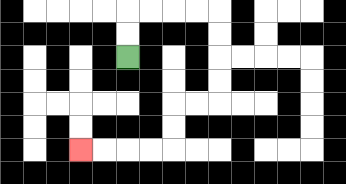{'start': '[5, 2]', 'end': '[3, 6]', 'path_directions': 'U,U,R,R,R,R,D,D,D,D,L,L,D,D,L,L,L,L', 'path_coordinates': '[[5, 2], [5, 1], [5, 0], [6, 0], [7, 0], [8, 0], [9, 0], [9, 1], [9, 2], [9, 3], [9, 4], [8, 4], [7, 4], [7, 5], [7, 6], [6, 6], [5, 6], [4, 6], [3, 6]]'}